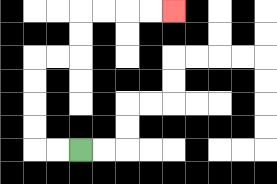{'start': '[3, 6]', 'end': '[7, 0]', 'path_directions': 'L,L,U,U,U,U,R,R,U,U,R,R,R,R', 'path_coordinates': '[[3, 6], [2, 6], [1, 6], [1, 5], [1, 4], [1, 3], [1, 2], [2, 2], [3, 2], [3, 1], [3, 0], [4, 0], [5, 0], [6, 0], [7, 0]]'}